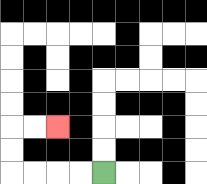{'start': '[4, 7]', 'end': '[2, 5]', 'path_directions': 'L,L,L,L,U,U,R,R', 'path_coordinates': '[[4, 7], [3, 7], [2, 7], [1, 7], [0, 7], [0, 6], [0, 5], [1, 5], [2, 5]]'}